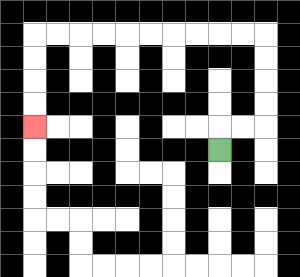{'start': '[9, 6]', 'end': '[1, 5]', 'path_directions': 'U,R,R,U,U,U,U,L,L,L,L,L,L,L,L,L,L,D,D,D,D', 'path_coordinates': '[[9, 6], [9, 5], [10, 5], [11, 5], [11, 4], [11, 3], [11, 2], [11, 1], [10, 1], [9, 1], [8, 1], [7, 1], [6, 1], [5, 1], [4, 1], [3, 1], [2, 1], [1, 1], [1, 2], [1, 3], [1, 4], [1, 5]]'}